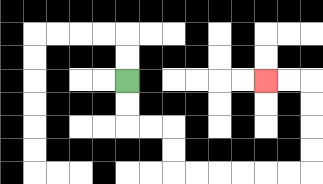{'start': '[5, 3]', 'end': '[11, 3]', 'path_directions': 'D,D,R,R,D,D,R,R,R,R,R,R,U,U,U,U,L,L', 'path_coordinates': '[[5, 3], [5, 4], [5, 5], [6, 5], [7, 5], [7, 6], [7, 7], [8, 7], [9, 7], [10, 7], [11, 7], [12, 7], [13, 7], [13, 6], [13, 5], [13, 4], [13, 3], [12, 3], [11, 3]]'}